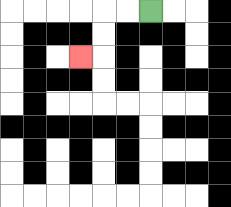{'start': '[6, 0]', 'end': '[3, 2]', 'path_directions': 'L,L,D,D,L', 'path_coordinates': '[[6, 0], [5, 0], [4, 0], [4, 1], [4, 2], [3, 2]]'}